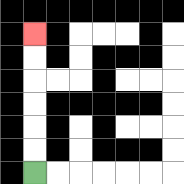{'start': '[1, 7]', 'end': '[1, 1]', 'path_directions': 'U,U,U,U,U,U', 'path_coordinates': '[[1, 7], [1, 6], [1, 5], [1, 4], [1, 3], [1, 2], [1, 1]]'}